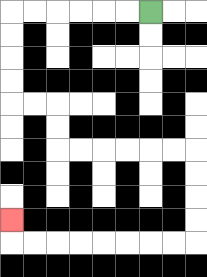{'start': '[6, 0]', 'end': '[0, 9]', 'path_directions': 'L,L,L,L,L,L,D,D,D,D,R,R,D,D,R,R,R,R,R,R,D,D,D,D,L,L,L,L,L,L,L,L,U', 'path_coordinates': '[[6, 0], [5, 0], [4, 0], [3, 0], [2, 0], [1, 0], [0, 0], [0, 1], [0, 2], [0, 3], [0, 4], [1, 4], [2, 4], [2, 5], [2, 6], [3, 6], [4, 6], [5, 6], [6, 6], [7, 6], [8, 6], [8, 7], [8, 8], [8, 9], [8, 10], [7, 10], [6, 10], [5, 10], [4, 10], [3, 10], [2, 10], [1, 10], [0, 10], [0, 9]]'}